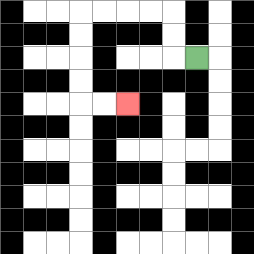{'start': '[8, 2]', 'end': '[5, 4]', 'path_directions': 'L,U,U,L,L,L,L,D,D,D,D,R,R', 'path_coordinates': '[[8, 2], [7, 2], [7, 1], [7, 0], [6, 0], [5, 0], [4, 0], [3, 0], [3, 1], [3, 2], [3, 3], [3, 4], [4, 4], [5, 4]]'}